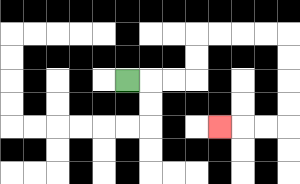{'start': '[5, 3]', 'end': '[9, 5]', 'path_directions': 'R,R,R,U,U,R,R,R,R,D,D,D,D,L,L,L', 'path_coordinates': '[[5, 3], [6, 3], [7, 3], [8, 3], [8, 2], [8, 1], [9, 1], [10, 1], [11, 1], [12, 1], [12, 2], [12, 3], [12, 4], [12, 5], [11, 5], [10, 5], [9, 5]]'}